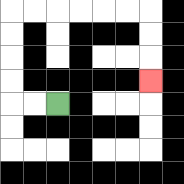{'start': '[2, 4]', 'end': '[6, 3]', 'path_directions': 'L,L,U,U,U,U,R,R,R,R,R,R,D,D,D', 'path_coordinates': '[[2, 4], [1, 4], [0, 4], [0, 3], [0, 2], [0, 1], [0, 0], [1, 0], [2, 0], [3, 0], [4, 0], [5, 0], [6, 0], [6, 1], [6, 2], [6, 3]]'}